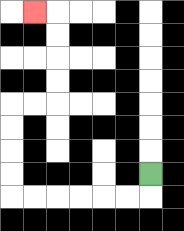{'start': '[6, 7]', 'end': '[1, 0]', 'path_directions': 'D,L,L,L,L,L,L,U,U,U,U,R,R,U,U,U,U,L', 'path_coordinates': '[[6, 7], [6, 8], [5, 8], [4, 8], [3, 8], [2, 8], [1, 8], [0, 8], [0, 7], [0, 6], [0, 5], [0, 4], [1, 4], [2, 4], [2, 3], [2, 2], [2, 1], [2, 0], [1, 0]]'}